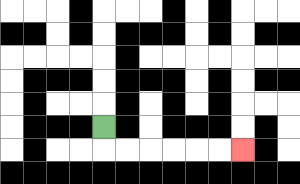{'start': '[4, 5]', 'end': '[10, 6]', 'path_directions': 'D,R,R,R,R,R,R', 'path_coordinates': '[[4, 5], [4, 6], [5, 6], [6, 6], [7, 6], [8, 6], [9, 6], [10, 6]]'}